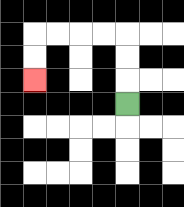{'start': '[5, 4]', 'end': '[1, 3]', 'path_directions': 'U,U,U,L,L,L,L,D,D', 'path_coordinates': '[[5, 4], [5, 3], [5, 2], [5, 1], [4, 1], [3, 1], [2, 1], [1, 1], [1, 2], [1, 3]]'}